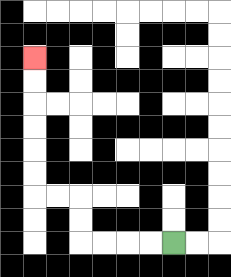{'start': '[7, 10]', 'end': '[1, 2]', 'path_directions': 'L,L,L,L,U,U,L,L,U,U,U,U,U,U', 'path_coordinates': '[[7, 10], [6, 10], [5, 10], [4, 10], [3, 10], [3, 9], [3, 8], [2, 8], [1, 8], [1, 7], [1, 6], [1, 5], [1, 4], [1, 3], [1, 2]]'}